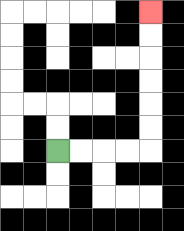{'start': '[2, 6]', 'end': '[6, 0]', 'path_directions': 'R,R,R,R,U,U,U,U,U,U', 'path_coordinates': '[[2, 6], [3, 6], [4, 6], [5, 6], [6, 6], [6, 5], [6, 4], [6, 3], [6, 2], [6, 1], [6, 0]]'}